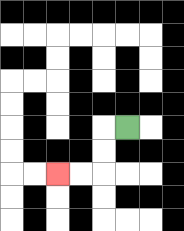{'start': '[5, 5]', 'end': '[2, 7]', 'path_directions': 'L,D,D,L,L', 'path_coordinates': '[[5, 5], [4, 5], [4, 6], [4, 7], [3, 7], [2, 7]]'}